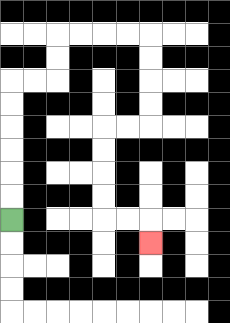{'start': '[0, 9]', 'end': '[6, 10]', 'path_directions': 'U,U,U,U,U,U,R,R,U,U,R,R,R,R,D,D,D,D,L,L,D,D,D,D,R,R,D', 'path_coordinates': '[[0, 9], [0, 8], [0, 7], [0, 6], [0, 5], [0, 4], [0, 3], [1, 3], [2, 3], [2, 2], [2, 1], [3, 1], [4, 1], [5, 1], [6, 1], [6, 2], [6, 3], [6, 4], [6, 5], [5, 5], [4, 5], [4, 6], [4, 7], [4, 8], [4, 9], [5, 9], [6, 9], [6, 10]]'}